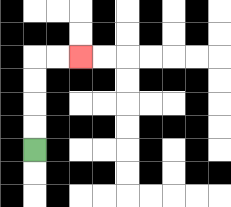{'start': '[1, 6]', 'end': '[3, 2]', 'path_directions': 'U,U,U,U,R,R', 'path_coordinates': '[[1, 6], [1, 5], [1, 4], [1, 3], [1, 2], [2, 2], [3, 2]]'}